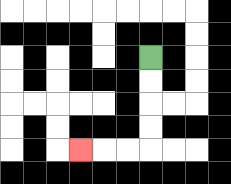{'start': '[6, 2]', 'end': '[3, 6]', 'path_directions': 'D,D,D,D,L,L,L', 'path_coordinates': '[[6, 2], [6, 3], [6, 4], [6, 5], [6, 6], [5, 6], [4, 6], [3, 6]]'}